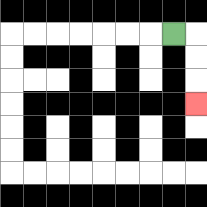{'start': '[7, 1]', 'end': '[8, 4]', 'path_directions': 'R,D,D,D', 'path_coordinates': '[[7, 1], [8, 1], [8, 2], [8, 3], [8, 4]]'}